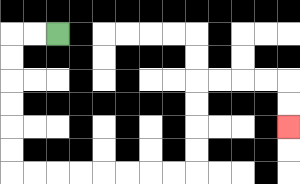{'start': '[2, 1]', 'end': '[12, 5]', 'path_directions': 'L,L,D,D,D,D,D,D,R,R,R,R,R,R,R,R,U,U,U,U,R,R,R,R,D,D', 'path_coordinates': '[[2, 1], [1, 1], [0, 1], [0, 2], [0, 3], [0, 4], [0, 5], [0, 6], [0, 7], [1, 7], [2, 7], [3, 7], [4, 7], [5, 7], [6, 7], [7, 7], [8, 7], [8, 6], [8, 5], [8, 4], [8, 3], [9, 3], [10, 3], [11, 3], [12, 3], [12, 4], [12, 5]]'}